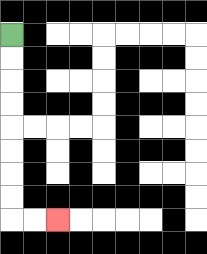{'start': '[0, 1]', 'end': '[2, 9]', 'path_directions': 'D,D,D,D,D,D,D,D,R,R', 'path_coordinates': '[[0, 1], [0, 2], [0, 3], [0, 4], [0, 5], [0, 6], [0, 7], [0, 8], [0, 9], [1, 9], [2, 9]]'}